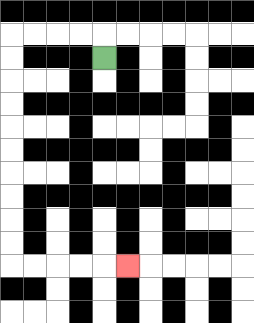{'start': '[4, 2]', 'end': '[5, 11]', 'path_directions': 'U,L,L,L,L,D,D,D,D,D,D,D,D,D,D,R,R,R,R,R', 'path_coordinates': '[[4, 2], [4, 1], [3, 1], [2, 1], [1, 1], [0, 1], [0, 2], [0, 3], [0, 4], [0, 5], [0, 6], [0, 7], [0, 8], [0, 9], [0, 10], [0, 11], [1, 11], [2, 11], [3, 11], [4, 11], [5, 11]]'}